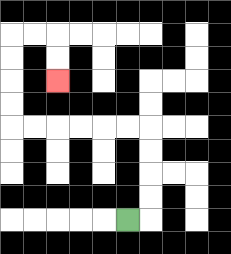{'start': '[5, 9]', 'end': '[2, 3]', 'path_directions': 'R,U,U,U,U,L,L,L,L,L,L,U,U,U,U,R,R,D,D', 'path_coordinates': '[[5, 9], [6, 9], [6, 8], [6, 7], [6, 6], [6, 5], [5, 5], [4, 5], [3, 5], [2, 5], [1, 5], [0, 5], [0, 4], [0, 3], [0, 2], [0, 1], [1, 1], [2, 1], [2, 2], [2, 3]]'}